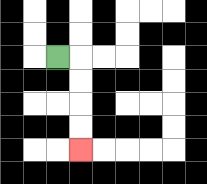{'start': '[2, 2]', 'end': '[3, 6]', 'path_directions': 'R,D,D,D,D', 'path_coordinates': '[[2, 2], [3, 2], [3, 3], [3, 4], [3, 5], [3, 6]]'}